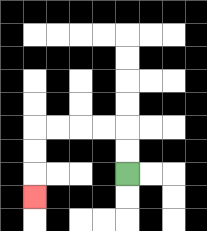{'start': '[5, 7]', 'end': '[1, 8]', 'path_directions': 'U,U,L,L,L,L,D,D,D', 'path_coordinates': '[[5, 7], [5, 6], [5, 5], [4, 5], [3, 5], [2, 5], [1, 5], [1, 6], [1, 7], [1, 8]]'}